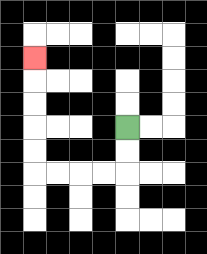{'start': '[5, 5]', 'end': '[1, 2]', 'path_directions': 'D,D,L,L,L,L,U,U,U,U,U', 'path_coordinates': '[[5, 5], [5, 6], [5, 7], [4, 7], [3, 7], [2, 7], [1, 7], [1, 6], [1, 5], [1, 4], [1, 3], [1, 2]]'}